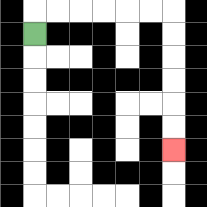{'start': '[1, 1]', 'end': '[7, 6]', 'path_directions': 'U,R,R,R,R,R,R,D,D,D,D,D,D', 'path_coordinates': '[[1, 1], [1, 0], [2, 0], [3, 0], [4, 0], [5, 0], [6, 0], [7, 0], [7, 1], [7, 2], [7, 3], [7, 4], [7, 5], [7, 6]]'}